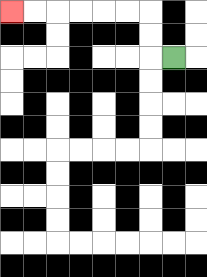{'start': '[7, 2]', 'end': '[0, 0]', 'path_directions': 'L,U,U,L,L,L,L,L,L', 'path_coordinates': '[[7, 2], [6, 2], [6, 1], [6, 0], [5, 0], [4, 0], [3, 0], [2, 0], [1, 0], [0, 0]]'}